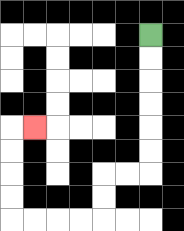{'start': '[6, 1]', 'end': '[1, 5]', 'path_directions': 'D,D,D,D,D,D,L,L,D,D,L,L,L,L,U,U,U,U,R', 'path_coordinates': '[[6, 1], [6, 2], [6, 3], [6, 4], [6, 5], [6, 6], [6, 7], [5, 7], [4, 7], [4, 8], [4, 9], [3, 9], [2, 9], [1, 9], [0, 9], [0, 8], [0, 7], [0, 6], [0, 5], [1, 5]]'}